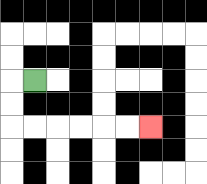{'start': '[1, 3]', 'end': '[6, 5]', 'path_directions': 'L,D,D,R,R,R,R,R,R', 'path_coordinates': '[[1, 3], [0, 3], [0, 4], [0, 5], [1, 5], [2, 5], [3, 5], [4, 5], [5, 5], [6, 5]]'}